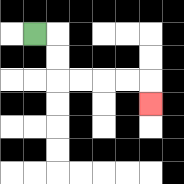{'start': '[1, 1]', 'end': '[6, 4]', 'path_directions': 'R,D,D,R,R,R,R,D', 'path_coordinates': '[[1, 1], [2, 1], [2, 2], [2, 3], [3, 3], [4, 3], [5, 3], [6, 3], [6, 4]]'}